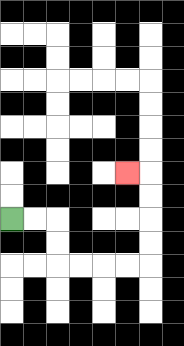{'start': '[0, 9]', 'end': '[5, 7]', 'path_directions': 'R,R,D,D,R,R,R,R,U,U,U,U,L', 'path_coordinates': '[[0, 9], [1, 9], [2, 9], [2, 10], [2, 11], [3, 11], [4, 11], [5, 11], [6, 11], [6, 10], [6, 9], [6, 8], [6, 7], [5, 7]]'}